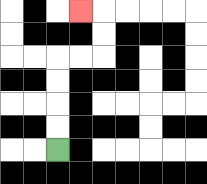{'start': '[2, 6]', 'end': '[3, 0]', 'path_directions': 'U,U,U,U,R,R,U,U,L', 'path_coordinates': '[[2, 6], [2, 5], [2, 4], [2, 3], [2, 2], [3, 2], [4, 2], [4, 1], [4, 0], [3, 0]]'}